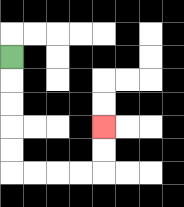{'start': '[0, 2]', 'end': '[4, 5]', 'path_directions': 'D,D,D,D,D,R,R,R,R,U,U', 'path_coordinates': '[[0, 2], [0, 3], [0, 4], [0, 5], [0, 6], [0, 7], [1, 7], [2, 7], [3, 7], [4, 7], [4, 6], [4, 5]]'}